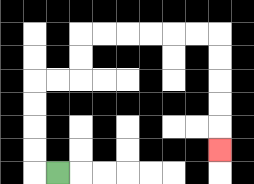{'start': '[2, 7]', 'end': '[9, 6]', 'path_directions': 'L,U,U,U,U,R,R,U,U,R,R,R,R,R,R,D,D,D,D,D', 'path_coordinates': '[[2, 7], [1, 7], [1, 6], [1, 5], [1, 4], [1, 3], [2, 3], [3, 3], [3, 2], [3, 1], [4, 1], [5, 1], [6, 1], [7, 1], [8, 1], [9, 1], [9, 2], [9, 3], [9, 4], [9, 5], [9, 6]]'}